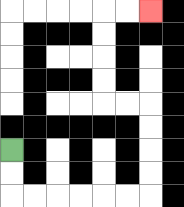{'start': '[0, 6]', 'end': '[6, 0]', 'path_directions': 'D,D,R,R,R,R,R,R,U,U,U,U,L,L,U,U,U,U,R,R', 'path_coordinates': '[[0, 6], [0, 7], [0, 8], [1, 8], [2, 8], [3, 8], [4, 8], [5, 8], [6, 8], [6, 7], [6, 6], [6, 5], [6, 4], [5, 4], [4, 4], [4, 3], [4, 2], [4, 1], [4, 0], [5, 0], [6, 0]]'}